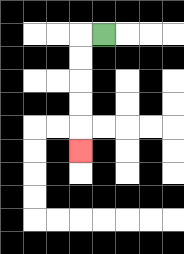{'start': '[4, 1]', 'end': '[3, 6]', 'path_directions': 'L,D,D,D,D,D', 'path_coordinates': '[[4, 1], [3, 1], [3, 2], [3, 3], [3, 4], [3, 5], [3, 6]]'}